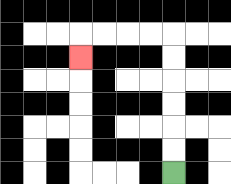{'start': '[7, 7]', 'end': '[3, 2]', 'path_directions': 'U,U,U,U,U,U,L,L,L,L,D', 'path_coordinates': '[[7, 7], [7, 6], [7, 5], [7, 4], [7, 3], [7, 2], [7, 1], [6, 1], [5, 1], [4, 1], [3, 1], [3, 2]]'}